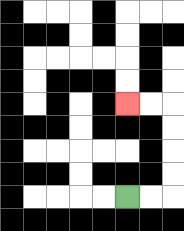{'start': '[5, 8]', 'end': '[5, 4]', 'path_directions': 'R,R,U,U,U,U,L,L', 'path_coordinates': '[[5, 8], [6, 8], [7, 8], [7, 7], [7, 6], [7, 5], [7, 4], [6, 4], [5, 4]]'}